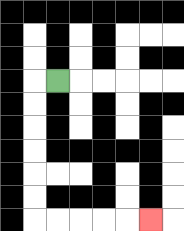{'start': '[2, 3]', 'end': '[6, 9]', 'path_directions': 'L,D,D,D,D,D,D,R,R,R,R,R', 'path_coordinates': '[[2, 3], [1, 3], [1, 4], [1, 5], [1, 6], [1, 7], [1, 8], [1, 9], [2, 9], [3, 9], [4, 9], [5, 9], [6, 9]]'}